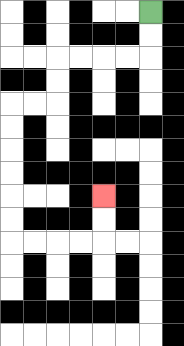{'start': '[6, 0]', 'end': '[4, 8]', 'path_directions': 'D,D,L,L,L,L,D,D,L,L,D,D,D,D,D,D,R,R,R,R,U,U', 'path_coordinates': '[[6, 0], [6, 1], [6, 2], [5, 2], [4, 2], [3, 2], [2, 2], [2, 3], [2, 4], [1, 4], [0, 4], [0, 5], [0, 6], [0, 7], [0, 8], [0, 9], [0, 10], [1, 10], [2, 10], [3, 10], [4, 10], [4, 9], [4, 8]]'}